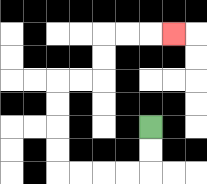{'start': '[6, 5]', 'end': '[7, 1]', 'path_directions': 'D,D,L,L,L,L,U,U,U,U,R,R,U,U,R,R,R', 'path_coordinates': '[[6, 5], [6, 6], [6, 7], [5, 7], [4, 7], [3, 7], [2, 7], [2, 6], [2, 5], [2, 4], [2, 3], [3, 3], [4, 3], [4, 2], [4, 1], [5, 1], [6, 1], [7, 1]]'}